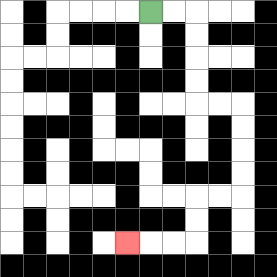{'start': '[6, 0]', 'end': '[5, 10]', 'path_directions': 'R,R,D,D,D,D,R,R,D,D,D,D,L,L,D,D,L,L,L', 'path_coordinates': '[[6, 0], [7, 0], [8, 0], [8, 1], [8, 2], [8, 3], [8, 4], [9, 4], [10, 4], [10, 5], [10, 6], [10, 7], [10, 8], [9, 8], [8, 8], [8, 9], [8, 10], [7, 10], [6, 10], [5, 10]]'}